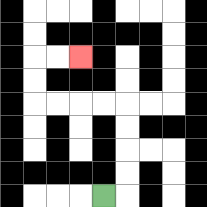{'start': '[4, 8]', 'end': '[3, 2]', 'path_directions': 'R,U,U,U,U,L,L,L,L,U,U,R,R', 'path_coordinates': '[[4, 8], [5, 8], [5, 7], [5, 6], [5, 5], [5, 4], [4, 4], [3, 4], [2, 4], [1, 4], [1, 3], [1, 2], [2, 2], [3, 2]]'}